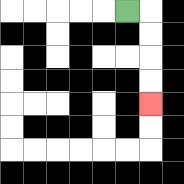{'start': '[5, 0]', 'end': '[6, 4]', 'path_directions': 'R,D,D,D,D', 'path_coordinates': '[[5, 0], [6, 0], [6, 1], [6, 2], [6, 3], [6, 4]]'}